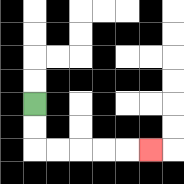{'start': '[1, 4]', 'end': '[6, 6]', 'path_directions': 'D,D,R,R,R,R,R', 'path_coordinates': '[[1, 4], [1, 5], [1, 6], [2, 6], [3, 6], [4, 6], [5, 6], [6, 6]]'}